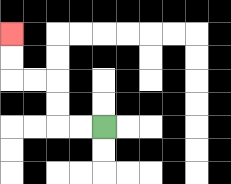{'start': '[4, 5]', 'end': '[0, 1]', 'path_directions': 'L,L,U,U,L,L,U,U', 'path_coordinates': '[[4, 5], [3, 5], [2, 5], [2, 4], [2, 3], [1, 3], [0, 3], [0, 2], [0, 1]]'}